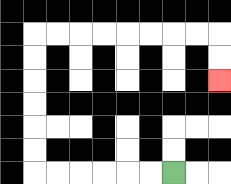{'start': '[7, 7]', 'end': '[9, 3]', 'path_directions': 'L,L,L,L,L,L,U,U,U,U,U,U,R,R,R,R,R,R,R,R,D,D', 'path_coordinates': '[[7, 7], [6, 7], [5, 7], [4, 7], [3, 7], [2, 7], [1, 7], [1, 6], [1, 5], [1, 4], [1, 3], [1, 2], [1, 1], [2, 1], [3, 1], [4, 1], [5, 1], [6, 1], [7, 1], [8, 1], [9, 1], [9, 2], [9, 3]]'}